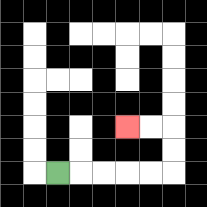{'start': '[2, 7]', 'end': '[5, 5]', 'path_directions': 'R,R,R,R,R,U,U,L,L', 'path_coordinates': '[[2, 7], [3, 7], [4, 7], [5, 7], [6, 7], [7, 7], [7, 6], [7, 5], [6, 5], [5, 5]]'}